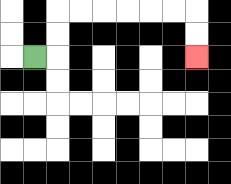{'start': '[1, 2]', 'end': '[8, 2]', 'path_directions': 'R,U,U,R,R,R,R,R,R,D,D', 'path_coordinates': '[[1, 2], [2, 2], [2, 1], [2, 0], [3, 0], [4, 0], [5, 0], [6, 0], [7, 0], [8, 0], [8, 1], [8, 2]]'}